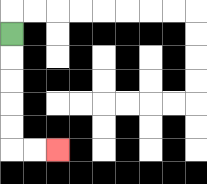{'start': '[0, 1]', 'end': '[2, 6]', 'path_directions': 'D,D,D,D,D,R,R', 'path_coordinates': '[[0, 1], [0, 2], [0, 3], [0, 4], [0, 5], [0, 6], [1, 6], [2, 6]]'}